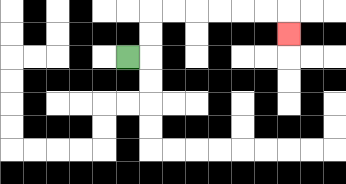{'start': '[5, 2]', 'end': '[12, 1]', 'path_directions': 'R,U,U,R,R,R,R,R,R,D', 'path_coordinates': '[[5, 2], [6, 2], [6, 1], [6, 0], [7, 0], [8, 0], [9, 0], [10, 0], [11, 0], [12, 0], [12, 1]]'}